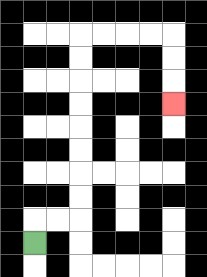{'start': '[1, 10]', 'end': '[7, 4]', 'path_directions': 'U,R,R,U,U,U,U,U,U,U,U,R,R,R,R,D,D,D', 'path_coordinates': '[[1, 10], [1, 9], [2, 9], [3, 9], [3, 8], [3, 7], [3, 6], [3, 5], [3, 4], [3, 3], [3, 2], [3, 1], [4, 1], [5, 1], [6, 1], [7, 1], [7, 2], [7, 3], [7, 4]]'}